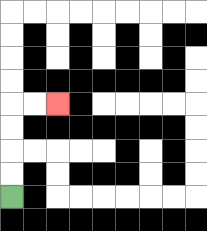{'start': '[0, 8]', 'end': '[2, 4]', 'path_directions': 'U,U,U,U,R,R', 'path_coordinates': '[[0, 8], [0, 7], [0, 6], [0, 5], [0, 4], [1, 4], [2, 4]]'}